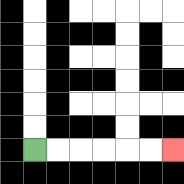{'start': '[1, 6]', 'end': '[7, 6]', 'path_directions': 'R,R,R,R,R,R', 'path_coordinates': '[[1, 6], [2, 6], [3, 6], [4, 6], [5, 6], [6, 6], [7, 6]]'}